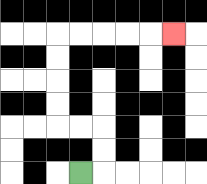{'start': '[3, 7]', 'end': '[7, 1]', 'path_directions': 'R,U,U,L,L,U,U,U,U,R,R,R,R,R', 'path_coordinates': '[[3, 7], [4, 7], [4, 6], [4, 5], [3, 5], [2, 5], [2, 4], [2, 3], [2, 2], [2, 1], [3, 1], [4, 1], [5, 1], [6, 1], [7, 1]]'}